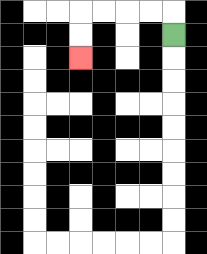{'start': '[7, 1]', 'end': '[3, 2]', 'path_directions': 'U,L,L,L,L,D,D', 'path_coordinates': '[[7, 1], [7, 0], [6, 0], [5, 0], [4, 0], [3, 0], [3, 1], [3, 2]]'}